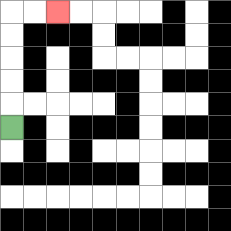{'start': '[0, 5]', 'end': '[2, 0]', 'path_directions': 'U,U,U,U,U,R,R', 'path_coordinates': '[[0, 5], [0, 4], [0, 3], [0, 2], [0, 1], [0, 0], [1, 0], [2, 0]]'}